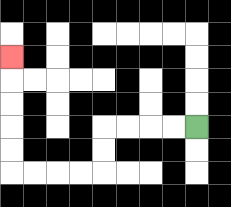{'start': '[8, 5]', 'end': '[0, 2]', 'path_directions': 'L,L,L,L,D,D,L,L,L,L,U,U,U,U,U', 'path_coordinates': '[[8, 5], [7, 5], [6, 5], [5, 5], [4, 5], [4, 6], [4, 7], [3, 7], [2, 7], [1, 7], [0, 7], [0, 6], [0, 5], [0, 4], [0, 3], [0, 2]]'}